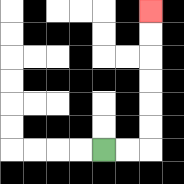{'start': '[4, 6]', 'end': '[6, 0]', 'path_directions': 'R,R,U,U,U,U,U,U', 'path_coordinates': '[[4, 6], [5, 6], [6, 6], [6, 5], [6, 4], [6, 3], [6, 2], [6, 1], [6, 0]]'}